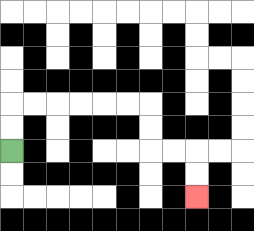{'start': '[0, 6]', 'end': '[8, 8]', 'path_directions': 'U,U,R,R,R,R,R,R,D,D,R,R,D,D', 'path_coordinates': '[[0, 6], [0, 5], [0, 4], [1, 4], [2, 4], [3, 4], [4, 4], [5, 4], [6, 4], [6, 5], [6, 6], [7, 6], [8, 6], [8, 7], [8, 8]]'}